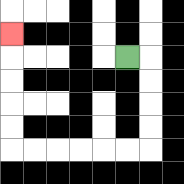{'start': '[5, 2]', 'end': '[0, 1]', 'path_directions': 'R,D,D,D,D,L,L,L,L,L,L,U,U,U,U,U', 'path_coordinates': '[[5, 2], [6, 2], [6, 3], [6, 4], [6, 5], [6, 6], [5, 6], [4, 6], [3, 6], [2, 6], [1, 6], [0, 6], [0, 5], [0, 4], [0, 3], [0, 2], [0, 1]]'}